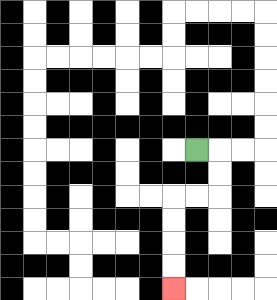{'start': '[8, 6]', 'end': '[7, 12]', 'path_directions': 'R,D,D,L,L,D,D,D,D', 'path_coordinates': '[[8, 6], [9, 6], [9, 7], [9, 8], [8, 8], [7, 8], [7, 9], [7, 10], [7, 11], [7, 12]]'}